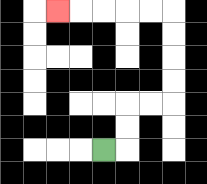{'start': '[4, 6]', 'end': '[2, 0]', 'path_directions': 'R,U,U,R,R,U,U,U,U,L,L,L,L,L', 'path_coordinates': '[[4, 6], [5, 6], [5, 5], [5, 4], [6, 4], [7, 4], [7, 3], [7, 2], [7, 1], [7, 0], [6, 0], [5, 0], [4, 0], [3, 0], [2, 0]]'}